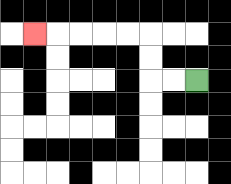{'start': '[8, 3]', 'end': '[1, 1]', 'path_directions': 'L,L,U,U,L,L,L,L,L', 'path_coordinates': '[[8, 3], [7, 3], [6, 3], [6, 2], [6, 1], [5, 1], [4, 1], [3, 1], [2, 1], [1, 1]]'}